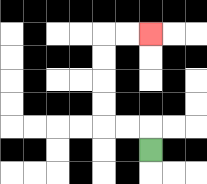{'start': '[6, 6]', 'end': '[6, 1]', 'path_directions': 'U,L,L,U,U,U,U,R,R', 'path_coordinates': '[[6, 6], [6, 5], [5, 5], [4, 5], [4, 4], [4, 3], [4, 2], [4, 1], [5, 1], [6, 1]]'}